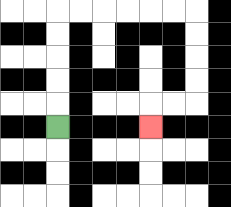{'start': '[2, 5]', 'end': '[6, 5]', 'path_directions': 'U,U,U,U,U,R,R,R,R,R,R,D,D,D,D,L,L,D', 'path_coordinates': '[[2, 5], [2, 4], [2, 3], [2, 2], [2, 1], [2, 0], [3, 0], [4, 0], [5, 0], [6, 0], [7, 0], [8, 0], [8, 1], [8, 2], [8, 3], [8, 4], [7, 4], [6, 4], [6, 5]]'}